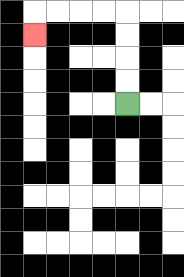{'start': '[5, 4]', 'end': '[1, 1]', 'path_directions': 'U,U,U,U,L,L,L,L,D', 'path_coordinates': '[[5, 4], [5, 3], [5, 2], [5, 1], [5, 0], [4, 0], [3, 0], [2, 0], [1, 0], [1, 1]]'}